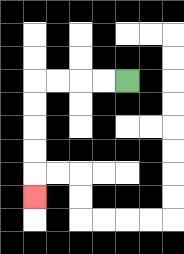{'start': '[5, 3]', 'end': '[1, 8]', 'path_directions': 'L,L,L,L,D,D,D,D,D', 'path_coordinates': '[[5, 3], [4, 3], [3, 3], [2, 3], [1, 3], [1, 4], [1, 5], [1, 6], [1, 7], [1, 8]]'}